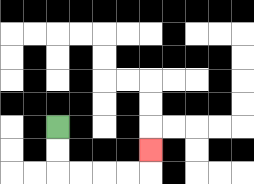{'start': '[2, 5]', 'end': '[6, 6]', 'path_directions': 'D,D,R,R,R,R,U', 'path_coordinates': '[[2, 5], [2, 6], [2, 7], [3, 7], [4, 7], [5, 7], [6, 7], [6, 6]]'}